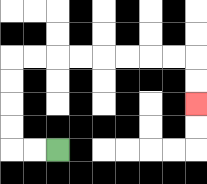{'start': '[2, 6]', 'end': '[8, 4]', 'path_directions': 'L,L,U,U,U,U,R,R,R,R,R,R,R,R,D,D', 'path_coordinates': '[[2, 6], [1, 6], [0, 6], [0, 5], [0, 4], [0, 3], [0, 2], [1, 2], [2, 2], [3, 2], [4, 2], [5, 2], [6, 2], [7, 2], [8, 2], [8, 3], [8, 4]]'}